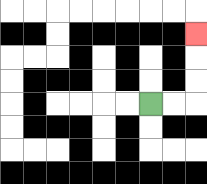{'start': '[6, 4]', 'end': '[8, 1]', 'path_directions': 'R,R,U,U,U', 'path_coordinates': '[[6, 4], [7, 4], [8, 4], [8, 3], [8, 2], [8, 1]]'}